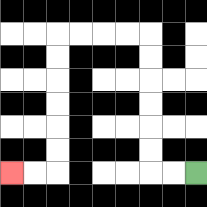{'start': '[8, 7]', 'end': '[0, 7]', 'path_directions': 'L,L,U,U,U,U,U,U,L,L,L,L,D,D,D,D,D,D,L,L', 'path_coordinates': '[[8, 7], [7, 7], [6, 7], [6, 6], [6, 5], [6, 4], [6, 3], [6, 2], [6, 1], [5, 1], [4, 1], [3, 1], [2, 1], [2, 2], [2, 3], [2, 4], [2, 5], [2, 6], [2, 7], [1, 7], [0, 7]]'}